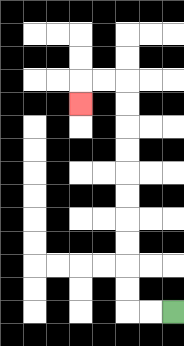{'start': '[7, 13]', 'end': '[3, 4]', 'path_directions': 'L,L,U,U,U,U,U,U,U,U,U,U,L,L,D', 'path_coordinates': '[[7, 13], [6, 13], [5, 13], [5, 12], [5, 11], [5, 10], [5, 9], [5, 8], [5, 7], [5, 6], [5, 5], [5, 4], [5, 3], [4, 3], [3, 3], [3, 4]]'}